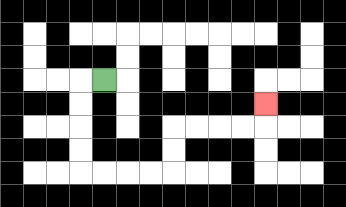{'start': '[4, 3]', 'end': '[11, 4]', 'path_directions': 'L,D,D,D,D,R,R,R,R,U,U,R,R,R,R,U', 'path_coordinates': '[[4, 3], [3, 3], [3, 4], [3, 5], [3, 6], [3, 7], [4, 7], [5, 7], [6, 7], [7, 7], [7, 6], [7, 5], [8, 5], [9, 5], [10, 5], [11, 5], [11, 4]]'}